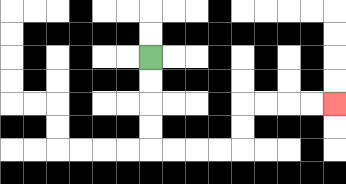{'start': '[6, 2]', 'end': '[14, 4]', 'path_directions': 'D,D,D,D,R,R,R,R,U,U,R,R,R,R', 'path_coordinates': '[[6, 2], [6, 3], [6, 4], [6, 5], [6, 6], [7, 6], [8, 6], [9, 6], [10, 6], [10, 5], [10, 4], [11, 4], [12, 4], [13, 4], [14, 4]]'}